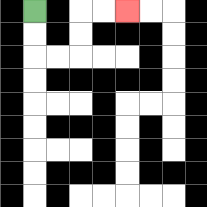{'start': '[1, 0]', 'end': '[5, 0]', 'path_directions': 'D,D,R,R,U,U,R,R', 'path_coordinates': '[[1, 0], [1, 1], [1, 2], [2, 2], [3, 2], [3, 1], [3, 0], [4, 0], [5, 0]]'}